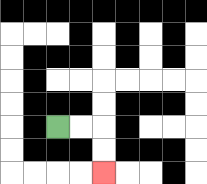{'start': '[2, 5]', 'end': '[4, 7]', 'path_directions': 'R,R,D,D', 'path_coordinates': '[[2, 5], [3, 5], [4, 5], [4, 6], [4, 7]]'}